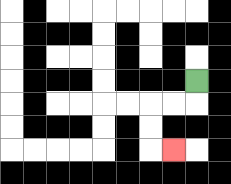{'start': '[8, 3]', 'end': '[7, 6]', 'path_directions': 'D,L,L,D,D,R', 'path_coordinates': '[[8, 3], [8, 4], [7, 4], [6, 4], [6, 5], [6, 6], [7, 6]]'}